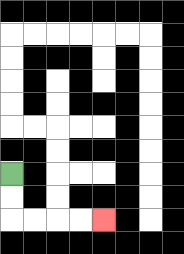{'start': '[0, 7]', 'end': '[4, 9]', 'path_directions': 'D,D,R,R,R,R', 'path_coordinates': '[[0, 7], [0, 8], [0, 9], [1, 9], [2, 9], [3, 9], [4, 9]]'}